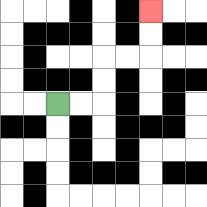{'start': '[2, 4]', 'end': '[6, 0]', 'path_directions': 'R,R,U,U,R,R,U,U', 'path_coordinates': '[[2, 4], [3, 4], [4, 4], [4, 3], [4, 2], [5, 2], [6, 2], [6, 1], [6, 0]]'}